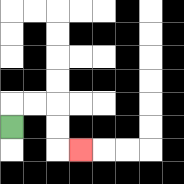{'start': '[0, 5]', 'end': '[3, 6]', 'path_directions': 'U,R,R,D,D,R', 'path_coordinates': '[[0, 5], [0, 4], [1, 4], [2, 4], [2, 5], [2, 6], [3, 6]]'}